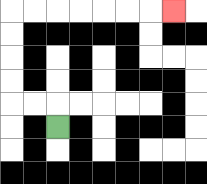{'start': '[2, 5]', 'end': '[7, 0]', 'path_directions': 'U,L,L,U,U,U,U,R,R,R,R,R,R,R', 'path_coordinates': '[[2, 5], [2, 4], [1, 4], [0, 4], [0, 3], [0, 2], [0, 1], [0, 0], [1, 0], [2, 0], [3, 0], [4, 0], [5, 0], [6, 0], [7, 0]]'}